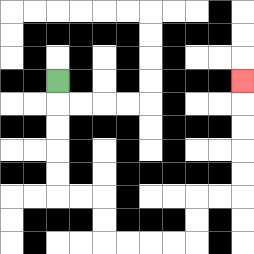{'start': '[2, 3]', 'end': '[10, 3]', 'path_directions': 'D,D,D,D,D,R,R,D,D,R,R,R,R,U,U,R,R,U,U,U,U,U', 'path_coordinates': '[[2, 3], [2, 4], [2, 5], [2, 6], [2, 7], [2, 8], [3, 8], [4, 8], [4, 9], [4, 10], [5, 10], [6, 10], [7, 10], [8, 10], [8, 9], [8, 8], [9, 8], [10, 8], [10, 7], [10, 6], [10, 5], [10, 4], [10, 3]]'}